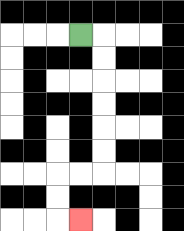{'start': '[3, 1]', 'end': '[3, 9]', 'path_directions': 'R,D,D,D,D,D,D,L,L,D,D,R', 'path_coordinates': '[[3, 1], [4, 1], [4, 2], [4, 3], [4, 4], [4, 5], [4, 6], [4, 7], [3, 7], [2, 7], [2, 8], [2, 9], [3, 9]]'}